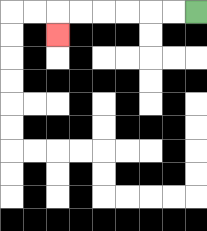{'start': '[8, 0]', 'end': '[2, 1]', 'path_directions': 'L,L,L,L,L,L,D', 'path_coordinates': '[[8, 0], [7, 0], [6, 0], [5, 0], [4, 0], [3, 0], [2, 0], [2, 1]]'}